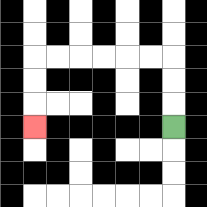{'start': '[7, 5]', 'end': '[1, 5]', 'path_directions': 'U,U,U,L,L,L,L,L,L,D,D,D', 'path_coordinates': '[[7, 5], [7, 4], [7, 3], [7, 2], [6, 2], [5, 2], [4, 2], [3, 2], [2, 2], [1, 2], [1, 3], [1, 4], [1, 5]]'}